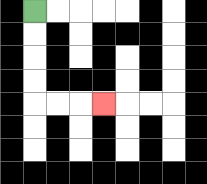{'start': '[1, 0]', 'end': '[4, 4]', 'path_directions': 'D,D,D,D,R,R,R', 'path_coordinates': '[[1, 0], [1, 1], [1, 2], [1, 3], [1, 4], [2, 4], [3, 4], [4, 4]]'}